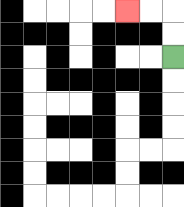{'start': '[7, 2]', 'end': '[5, 0]', 'path_directions': 'U,U,L,L', 'path_coordinates': '[[7, 2], [7, 1], [7, 0], [6, 0], [5, 0]]'}